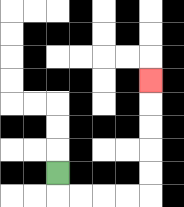{'start': '[2, 7]', 'end': '[6, 3]', 'path_directions': 'D,R,R,R,R,U,U,U,U,U', 'path_coordinates': '[[2, 7], [2, 8], [3, 8], [4, 8], [5, 8], [6, 8], [6, 7], [6, 6], [6, 5], [6, 4], [6, 3]]'}